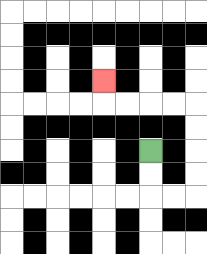{'start': '[6, 6]', 'end': '[4, 3]', 'path_directions': 'D,D,R,R,U,U,U,U,L,L,L,L,U', 'path_coordinates': '[[6, 6], [6, 7], [6, 8], [7, 8], [8, 8], [8, 7], [8, 6], [8, 5], [8, 4], [7, 4], [6, 4], [5, 4], [4, 4], [4, 3]]'}